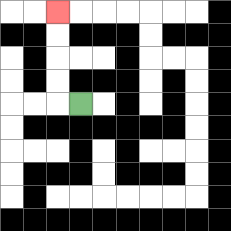{'start': '[3, 4]', 'end': '[2, 0]', 'path_directions': 'L,U,U,U,U', 'path_coordinates': '[[3, 4], [2, 4], [2, 3], [2, 2], [2, 1], [2, 0]]'}